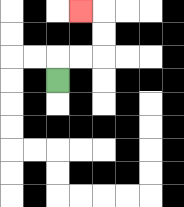{'start': '[2, 3]', 'end': '[3, 0]', 'path_directions': 'U,R,R,U,U,L', 'path_coordinates': '[[2, 3], [2, 2], [3, 2], [4, 2], [4, 1], [4, 0], [3, 0]]'}